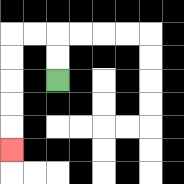{'start': '[2, 3]', 'end': '[0, 6]', 'path_directions': 'U,U,L,L,D,D,D,D,D', 'path_coordinates': '[[2, 3], [2, 2], [2, 1], [1, 1], [0, 1], [0, 2], [0, 3], [0, 4], [0, 5], [0, 6]]'}